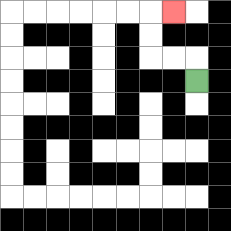{'start': '[8, 3]', 'end': '[7, 0]', 'path_directions': 'U,L,L,U,U,R', 'path_coordinates': '[[8, 3], [8, 2], [7, 2], [6, 2], [6, 1], [6, 0], [7, 0]]'}